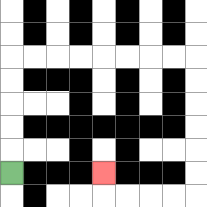{'start': '[0, 7]', 'end': '[4, 7]', 'path_directions': 'U,U,U,U,U,R,R,R,R,R,R,R,R,D,D,D,D,D,D,L,L,L,L,U', 'path_coordinates': '[[0, 7], [0, 6], [0, 5], [0, 4], [0, 3], [0, 2], [1, 2], [2, 2], [3, 2], [4, 2], [5, 2], [6, 2], [7, 2], [8, 2], [8, 3], [8, 4], [8, 5], [8, 6], [8, 7], [8, 8], [7, 8], [6, 8], [5, 8], [4, 8], [4, 7]]'}